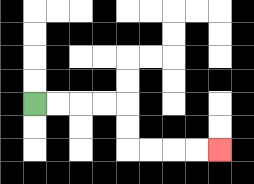{'start': '[1, 4]', 'end': '[9, 6]', 'path_directions': 'R,R,R,R,D,D,R,R,R,R', 'path_coordinates': '[[1, 4], [2, 4], [3, 4], [4, 4], [5, 4], [5, 5], [5, 6], [6, 6], [7, 6], [8, 6], [9, 6]]'}